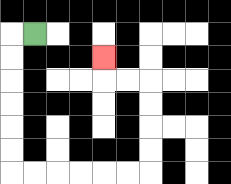{'start': '[1, 1]', 'end': '[4, 2]', 'path_directions': 'L,D,D,D,D,D,D,R,R,R,R,R,R,U,U,U,U,L,L,U', 'path_coordinates': '[[1, 1], [0, 1], [0, 2], [0, 3], [0, 4], [0, 5], [0, 6], [0, 7], [1, 7], [2, 7], [3, 7], [4, 7], [5, 7], [6, 7], [6, 6], [6, 5], [6, 4], [6, 3], [5, 3], [4, 3], [4, 2]]'}